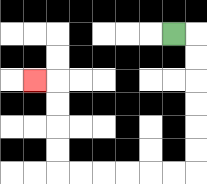{'start': '[7, 1]', 'end': '[1, 3]', 'path_directions': 'R,D,D,D,D,D,D,L,L,L,L,L,L,U,U,U,U,L', 'path_coordinates': '[[7, 1], [8, 1], [8, 2], [8, 3], [8, 4], [8, 5], [8, 6], [8, 7], [7, 7], [6, 7], [5, 7], [4, 7], [3, 7], [2, 7], [2, 6], [2, 5], [2, 4], [2, 3], [1, 3]]'}